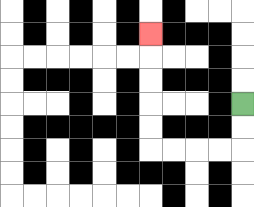{'start': '[10, 4]', 'end': '[6, 1]', 'path_directions': 'D,D,L,L,L,L,U,U,U,U,U', 'path_coordinates': '[[10, 4], [10, 5], [10, 6], [9, 6], [8, 6], [7, 6], [6, 6], [6, 5], [6, 4], [6, 3], [6, 2], [6, 1]]'}